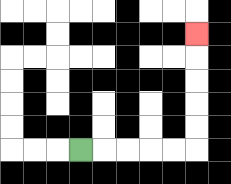{'start': '[3, 6]', 'end': '[8, 1]', 'path_directions': 'R,R,R,R,R,U,U,U,U,U', 'path_coordinates': '[[3, 6], [4, 6], [5, 6], [6, 6], [7, 6], [8, 6], [8, 5], [8, 4], [8, 3], [8, 2], [8, 1]]'}